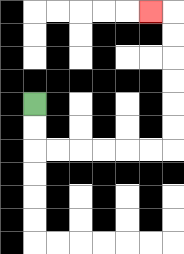{'start': '[1, 4]', 'end': '[6, 0]', 'path_directions': 'D,D,R,R,R,R,R,R,U,U,U,U,U,U,L', 'path_coordinates': '[[1, 4], [1, 5], [1, 6], [2, 6], [3, 6], [4, 6], [5, 6], [6, 6], [7, 6], [7, 5], [7, 4], [7, 3], [7, 2], [7, 1], [7, 0], [6, 0]]'}